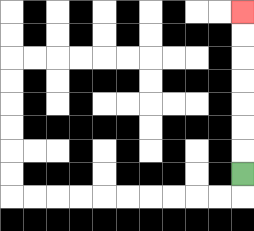{'start': '[10, 7]', 'end': '[10, 0]', 'path_directions': 'U,U,U,U,U,U,U', 'path_coordinates': '[[10, 7], [10, 6], [10, 5], [10, 4], [10, 3], [10, 2], [10, 1], [10, 0]]'}